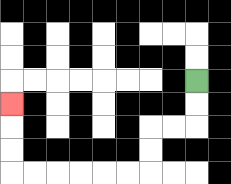{'start': '[8, 3]', 'end': '[0, 4]', 'path_directions': 'D,D,L,L,D,D,L,L,L,L,L,L,U,U,U', 'path_coordinates': '[[8, 3], [8, 4], [8, 5], [7, 5], [6, 5], [6, 6], [6, 7], [5, 7], [4, 7], [3, 7], [2, 7], [1, 7], [0, 7], [0, 6], [0, 5], [0, 4]]'}